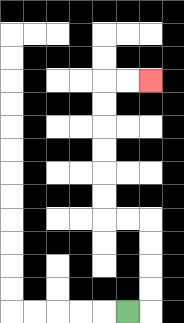{'start': '[5, 13]', 'end': '[6, 3]', 'path_directions': 'R,U,U,U,U,L,L,U,U,U,U,U,U,R,R', 'path_coordinates': '[[5, 13], [6, 13], [6, 12], [6, 11], [6, 10], [6, 9], [5, 9], [4, 9], [4, 8], [4, 7], [4, 6], [4, 5], [4, 4], [4, 3], [5, 3], [6, 3]]'}